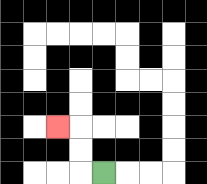{'start': '[4, 7]', 'end': '[2, 5]', 'path_directions': 'L,U,U,L', 'path_coordinates': '[[4, 7], [3, 7], [3, 6], [3, 5], [2, 5]]'}